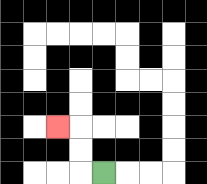{'start': '[4, 7]', 'end': '[2, 5]', 'path_directions': 'L,U,U,L', 'path_coordinates': '[[4, 7], [3, 7], [3, 6], [3, 5], [2, 5]]'}